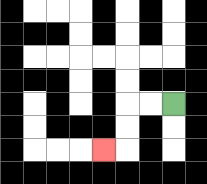{'start': '[7, 4]', 'end': '[4, 6]', 'path_directions': 'L,L,D,D,L', 'path_coordinates': '[[7, 4], [6, 4], [5, 4], [5, 5], [5, 6], [4, 6]]'}